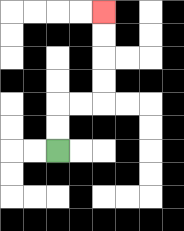{'start': '[2, 6]', 'end': '[4, 0]', 'path_directions': 'U,U,R,R,U,U,U,U', 'path_coordinates': '[[2, 6], [2, 5], [2, 4], [3, 4], [4, 4], [4, 3], [4, 2], [4, 1], [4, 0]]'}